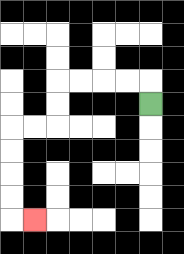{'start': '[6, 4]', 'end': '[1, 9]', 'path_directions': 'U,L,L,L,L,D,D,L,L,D,D,D,D,R', 'path_coordinates': '[[6, 4], [6, 3], [5, 3], [4, 3], [3, 3], [2, 3], [2, 4], [2, 5], [1, 5], [0, 5], [0, 6], [0, 7], [0, 8], [0, 9], [1, 9]]'}